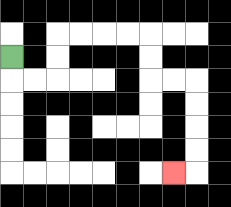{'start': '[0, 2]', 'end': '[7, 7]', 'path_directions': 'D,R,R,U,U,R,R,R,R,D,D,R,R,D,D,D,D,L', 'path_coordinates': '[[0, 2], [0, 3], [1, 3], [2, 3], [2, 2], [2, 1], [3, 1], [4, 1], [5, 1], [6, 1], [6, 2], [6, 3], [7, 3], [8, 3], [8, 4], [8, 5], [8, 6], [8, 7], [7, 7]]'}